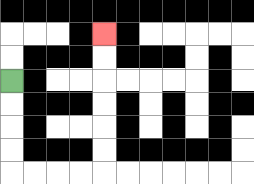{'start': '[0, 3]', 'end': '[4, 1]', 'path_directions': 'D,D,D,D,R,R,R,R,U,U,U,U,U,U', 'path_coordinates': '[[0, 3], [0, 4], [0, 5], [0, 6], [0, 7], [1, 7], [2, 7], [3, 7], [4, 7], [4, 6], [4, 5], [4, 4], [4, 3], [4, 2], [4, 1]]'}